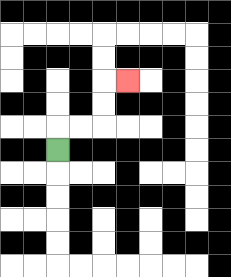{'start': '[2, 6]', 'end': '[5, 3]', 'path_directions': 'U,R,R,U,U,R', 'path_coordinates': '[[2, 6], [2, 5], [3, 5], [4, 5], [4, 4], [4, 3], [5, 3]]'}